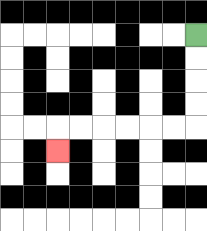{'start': '[8, 1]', 'end': '[2, 6]', 'path_directions': 'D,D,D,D,L,L,L,L,L,L,D', 'path_coordinates': '[[8, 1], [8, 2], [8, 3], [8, 4], [8, 5], [7, 5], [6, 5], [5, 5], [4, 5], [3, 5], [2, 5], [2, 6]]'}